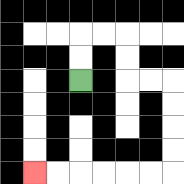{'start': '[3, 3]', 'end': '[1, 7]', 'path_directions': 'U,U,R,R,D,D,R,R,D,D,D,D,L,L,L,L,L,L', 'path_coordinates': '[[3, 3], [3, 2], [3, 1], [4, 1], [5, 1], [5, 2], [5, 3], [6, 3], [7, 3], [7, 4], [7, 5], [7, 6], [7, 7], [6, 7], [5, 7], [4, 7], [3, 7], [2, 7], [1, 7]]'}